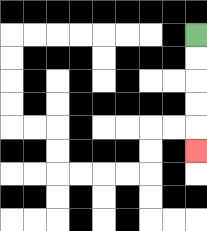{'start': '[8, 1]', 'end': '[8, 6]', 'path_directions': 'D,D,D,D,D', 'path_coordinates': '[[8, 1], [8, 2], [8, 3], [8, 4], [8, 5], [8, 6]]'}